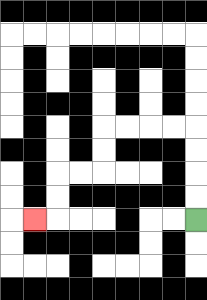{'start': '[8, 9]', 'end': '[1, 9]', 'path_directions': 'U,U,U,U,L,L,L,L,D,D,L,L,D,D,L', 'path_coordinates': '[[8, 9], [8, 8], [8, 7], [8, 6], [8, 5], [7, 5], [6, 5], [5, 5], [4, 5], [4, 6], [4, 7], [3, 7], [2, 7], [2, 8], [2, 9], [1, 9]]'}